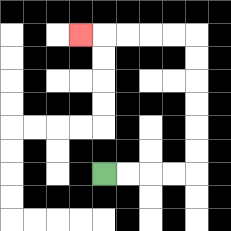{'start': '[4, 7]', 'end': '[3, 1]', 'path_directions': 'R,R,R,R,U,U,U,U,U,U,L,L,L,L,L', 'path_coordinates': '[[4, 7], [5, 7], [6, 7], [7, 7], [8, 7], [8, 6], [8, 5], [8, 4], [8, 3], [8, 2], [8, 1], [7, 1], [6, 1], [5, 1], [4, 1], [3, 1]]'}